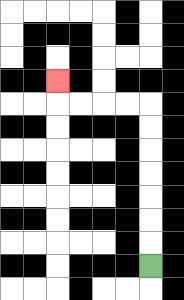{'start': '[6, 11]', 'end': '[2, 3]', 'path_directions': 'U,U,U,U,U,U,U,L,L,L,L,U', 'path_coordinates': '[[6, 11], [6, 10], [6, 9], [6, 8], [6, 7], [6, 6], [6, 5], [6, 4], [5, 4], [4, 4], [3, 4], [2, 4], [2, 3]]'}